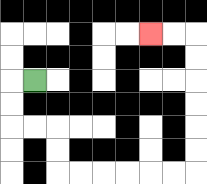{'start': '[1, 3]', 'end': '[6, 1]', 'path_directions': 'L,D,D,R,R,D,D,R,R,R,R,R,R,U,U,U,U,U,U,L,L', 'path_coordinates': '[[1, 3], [0, 3], [0, 4], [0, 5], [1, 5], [2, 5], [2, 6], [2, 7], [3, 7], [4, 7], [5, 7], [6, 7], [7, 7], [8, 7], [8, 6], [8, 5], [8, 4], [8, 3], [8, 2], [8, 1], [7, 1], [6, 1]]'}